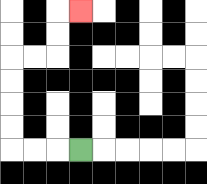{'start': '[3, 6]', 'end': '[3, 0]', 'path_directions': 'L,L,L,U,U,U,U,R,R,U,U,R', 'path_coordinates': '[[3, 6], [2, 6], [1, 6], [0, 6], [0, 5], [0, 4], [0, 3], [0, 2], [1, 2], [2, 2], [2, 1], [2, 0], [3, 0]]'}